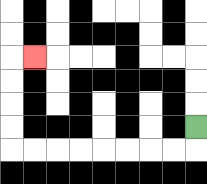{'start': '[8, 5]', 'end': '[1, 2]', 'path_directions': 'D,L,L,L,L,L,L,L,L,U,U,U,U,R', 'path_coordinates': '[[8, 5], [8, 6], [7, 6], [6, 6], [5, 6], [4, 6], [3, 6], [2, 6], [1, 6], [0, 6], [0, 5], [0, 4], [0, 3], [0, 2], [1, 2]]'}